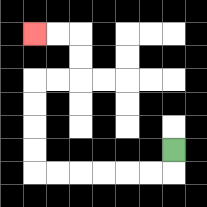{'start': '[7, 6]', 'end': '[1, 1]', 'path_directions': 'D,L,L,L,L,L,L,U,U,U,U,R,R,U,U,L,L', 'path_coordinates': '[[7, 6], [7, 7], [6, 7], [5, 7], [4, 7], [3, 7], [2, 7], [1, 7], [1, 6], [1, 5], [1, 4], [1, 3], [2, 3], [3, 3], [3, 2], [3, 1], [2, 1], [1, 1]]'}